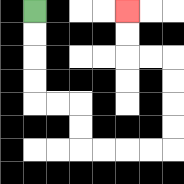{'start': '[1, 0]', 'end': '[5, 0]', 'path_directions': 'D,D,D,D,R,R,D,D,R,R,R,R,U,U,U,U,L,L,U,U', 'path_coordinates': '[[1, 0], [1, 1], [1, 2], [1, 3], [1, 4], [2, 4], [3, 4], [3, 5], [3, 6], [4, 6], [5, 6], [6, 6], [7, 6], [7, 5], [7, 4], [7, 3], [7, 2], [6, 2], [5, 2], [5, 1], [5, 0]]'}